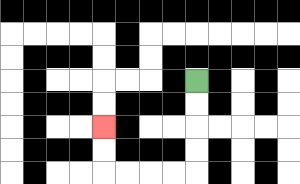{'start': '[8, 3]', 'end': '[4, 5]', 'path_directions': 'D,D,D,D,L,L,L,L,U,U', 'path_coordinates': '[[8, 3], [8, 4], [8, 5], [8, 6], [8, 7], [7, 7], [6, 7], [5, 7], [4, 7], [4, 6], [4, 5]]'}